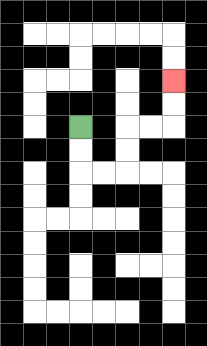{'start': '[3, 5]', 'end': '[7, 3]', 'path_directions': 'D,D,R,R,U,U,R,R,U,U', 'path_coordinates': '[[3, 5], [3, 6], [3, 7], [4, 7], [5, 7], [5, 6], [5, 5], [6, 5], [7, 5], [7, 4], [7, 3]]'}